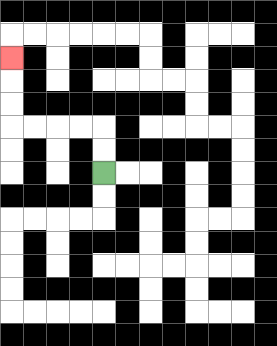{'start': '[4, 7]', 'end': '[0, 2]', 'path_directions': 'U,U,L,L,L,L,U,U,U', 'path_coordinates': '[[4, 7], [4, 6], [4, 5], [3, 5], [2, 5], [1, 5], [0, 5], [0, 4], [0, 3], [0, 2]]'}